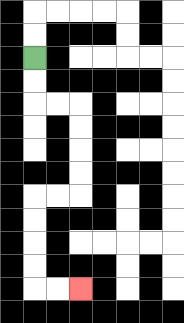{'start': '[1, 2]', 'end': '[3, 12]', 'path_directions': 'D,D,R,R,D,D,D,D,L,L,D,D,D,D,R,R', 'path_coordinates': '[[1, 2], [1, 3], [1, 4], [2, 4], [3, 4], [3, 5], [3, 6], [3, 7], [3, 8], [2, 8], [1, 8], [1, 9], [1, 10], [1, 11], [1, 12], [2, 12], [3, 12]]'}